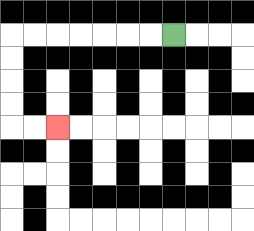{'start': '[7, 1]', 'end': '[2, 5]', 'path_directions': 'L,L,L,L,L,L,L,D,D,D,D,R,R', 'path_coordinates': '[[7, 1], [6, 1], [5, 1], [4, 1], [3, 1], [2, 1], [1, 1], [0, 1], [0, 2], [0, 3], [0, 4], [0, 5], [1, 5], [2, 5]]'}